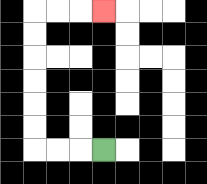{'start': '[4, 6]', 'end': '[4, 0]', 'path_directions': 'L,L,L,U,U,U,U,U,U,R,R,R', 'path_coordinates': '[[4, 6], [3, 6], [2, 6], [1, 6], [1, 5], [1, 4], [1, 3], [1, 2], [1, 1], [1, 0], [2, 0], [3, 0], [4, 0]]'}